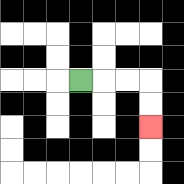{'start': '[3, 3]', 'end': '[6, 5]', 'path_directions': 'R,R,R,D,D', 'path_coordinates': '[[3, 3], [4, 3], [5, 3], [6, 3], [6, 4], [6, 5]]'}